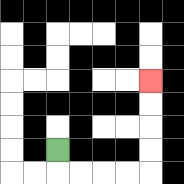{'start': '[2, 6]', 'end': '[6, 3]', 'path_directions': 'D,R,R,R,R,U,U,U,U', 'path_coordinates': '[[2, 6], [2, 7], [3, 7], [4, 7], [5, 7], [6, 7], [6, 6], [6, 5], [6, 4], [6, 3]]'}